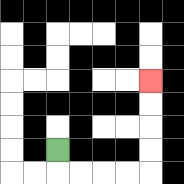{'start': '[2, 6]', 'end': '[6, 3]', 'path_directions': 'D,R,R,R,R,U,U,U,U', 'path_coordinates': '[[2, 6], [2, 7], [3, 7], [4, 7], [5, 7], [6, 7], [6, 6], [6, 5], [6, 4], [6, 3]]'}